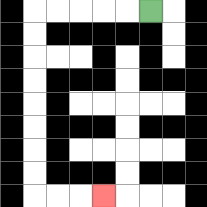{'start': '[6, 0]', 'end': '[4, 8]', 'path_directions': 'L,L,L,L,L,D,D,D,D,D,D,D,D,R,R,R', 'path_coordinates': '[[6, 0], [5, 0], [4, 0], [3, 0], [2, 0], [1, 0], [1, 1], [1, 2], [1, 3], [1, 4], [1, 5], [1, 6], [1, 7], [1, 8], [2, 8], [3, 8], [4, 8]]'}